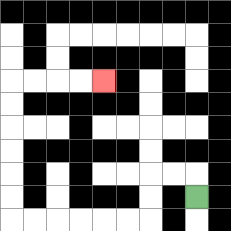{'start': '[8, 8]', 'end': '[4, 3]', 'path_directions': 'U,L,L,D,D,L,L,L,L,L,L,U,U,U,U,U,U,R,R,R,R', 'path_coordinates': '[[8, 8], [8, 7], [7, 7], [6, 7], [6, 8], [6, 9], [5, 9], [4, 9], [3, 9], [2, 9], [1, 9], [0, 9], [0, 8], [0, 7], [0, 6], [0, 5], [0, 4], [0, 3], [1, 3], [2, 3], [3, 3], [4, 3]]'}